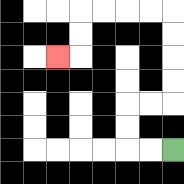{'start': '[7, 6]', 'end': '[2, 2]', 'path_directions': 'L,L,U,U,R,R,U,U,U,U,L,L,L,L,D,D,L', 'path_coordinates': '[[7, 6], [6, 6], [5, 6], [5, 5], [5, 4], [6, 4], [7, 4], [7, 3], [7, 2], [7, 1], [7, 0], [6, 0], [5, 0], [4, 0], [3, 0], [3, 1], [3, 2], [2, 2]]'}